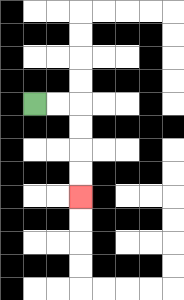{'start': '[1, 4]', 'end': '[3, 8]', 'path_directions': 'R,R,D,D,D,D', 'path_coordinates': '[[1, 4], [2, 4], [3, 4], [3, 5], [3, 6], [3, 7], [3, 8]]'}